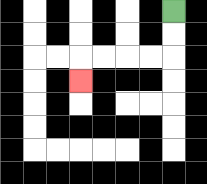{'start': '[7, 0]', 'end': '[3, 3]', 'path_directions': 'D,D,L,L,L,L,D', 'path_coordinates': '[[7, 0], [7, 1], [7, 2], [6, 2], [5, 2], [4, 2], [3, 2], [3, 3]]'}